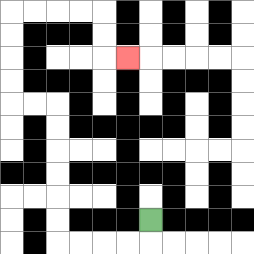{'start': '[6, 9]', 'end': '[5, 2]', 'path_directions': 'D,L,L,L,L,U,U,U,U,U,U,L,L,U,U,U,U,R,R,R,R,D,D,R', 'path_coordinates': '[[6, 9], [6, 10], [5, 10], [4, 10], [3, 10], [2, 10], [2, 9], [2, 8], [2, 7], [2, 6], [2, 5], [2, 4], [1, 4], [0, 4], [0, 3], [0, 2], [0, 1], [0, 0], [1, 0], [2, 0], [3, 0], [4, 0], [4, 1], [4, 2], [5, 2]]'}